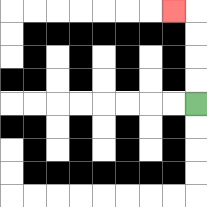{'start': '[8, 4]', 'end': '[7, 0]', 'path_directions': 'U,U,U,U,L', 'path_coordinates': '[[8, 4], [8, 3], [8, 2], [8, 1], [8, 0], [7, 0]]'}